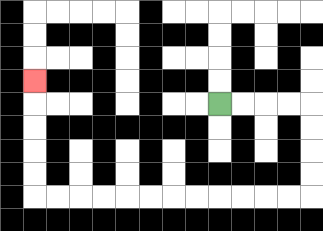{'start': '[9, 4]', 'end': '[1, 3]', 'path_directions': 'R,R,R,R,D,D,D,D,L,L,L,L,L,L,L,L,L,L,L,L,U,U,U,U,U', 'path_coordinates': '[[9, 4], [10, 4], [11, 4], [12, 4], [13, 4], [13, 5], [13, 6], [13, 7], [13, 8], [12, 8], [11, 8], [10, 8], [9, 8], [8, 8], [7, 8], [6, 8], [5, 8], [4, 8], [3, 8], [2, 8], [1, 8], [1, 7], [1, 6], [1, 5], [1, 4], [1, 3]]'}